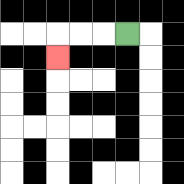{'start': '[5, 1]', 'end': '[2, 2]', 'path_directions': 'L,L,L,D', 'path_coordinates': '[[5, 1], [4, 1], [3, 1], [2, 1], [2, 2]]'}